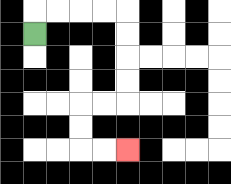{'start': '[1, 1]', 'end': '[5, 6]', 'path_directions': 'U,R,R,R,R,D,D,D,D,L,L,D,D,R,R', 'path_coordinates': '[[1, 1], [1, 0], [2, 0], [3, 0], [4, 0], [5, 0], [5, 1], [5, 2], [5, 3], [5, 4], [4, 4], [3, 4], [3, 5], [3, 6], [4, 6], [5, 6]]'}